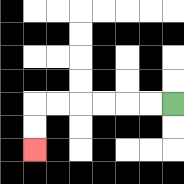{'start': '[7, 4]', 'end': '[1, 6]', 'path_directions': 'L,L,L,L,L,L,D,D', 'path_coordinates': '[[7, 4], [6, 4], [5, 4], [4, 4], [3, 4], [2, 4], [1, 4], [1, 5], [1, 6]]'}